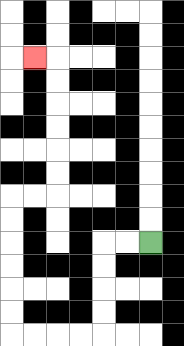{'start': '[6, 10]', 'end': '[1, 2]', 'path_directions': 'L,L,D,D,D,D,L,L,L,L,U,U,U,U,U,U,R,R,U,U,U,U,U,U,L', 'path_coordinates': '[[6, 10], [5, 10], [4, 10], [4, 11], [4, 12], [4, 13], [4, 14], [3, 14], [2, 14], [1, 14], [0, 14], [0, 13], [0, 12], [0, 11], [0, 10], [0, 9], [0, 8], [1, 8], [2, 8], [2, 7], [2, 6], [2, 5], [2, 4], [2, 3], [2, 2], [1, 2]]'}